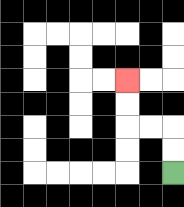{'start': '[7, 7]', 'end': '[5, 3]', 'path_directions': 'U,U,L,L,U,U', 'path_coordinates': '[[7, 7], [7, 6], [7, 5], [6, 5], [5, 5], [5, 4], [5, 3]]'}